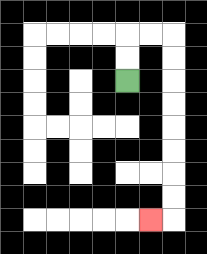{'start': '[5, 3]', 'end': '[6, 9]', 'path_directions': 'U,U,R,R,D,D,D,D,D,D,D,D,L', 'path_coordinates': '[[5, 3], [5, 2], [5, 1], [6, 1], [7, 1], [7, 2], [7, 3], [7, 4], [7, 5], [7, 6], [7, 7], [7, 8], [7, 9], [6, 9]]'}